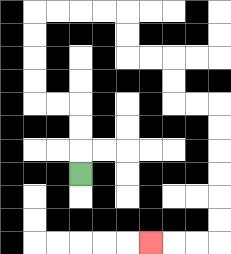{'start': '[3, 7]', 'end': '[6, 10]', 'path_directions': 'U,U,U,L,L,U,U,U,U,R,R,R,R,D,D,R,R,D,D,R,R,D,D,D,D,D,D,L,L,L', 'path_coordinates': '[[3, 7], [3, 6], [3, 5], [3, 4], [2, 4], [1, 4], [1, 3], [1, 2], [1, 1], [1, 0], [2, 0], [3, 0], [4, 0], [5, 0], [5, 1], [5, 2], [6, 2], [7, 2], [7, 3], [7, 4], [8, 4], [9, 4], [9, 5], [9, 6], [9, 7], [9, 8], [9, 9], [9, 10], [8, 10], [7, 10], [6, 10]]'}